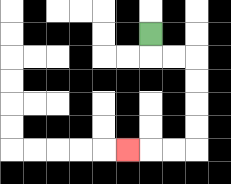{'start': '[6, 1]', 'end': '[5, 6]', 'path_directions': 'D,R,R,D,D,D,D,L,L,L', 'path_coordinates': '[[6, 1], [6, 2], [7, 2], [8, 2], [8, 3], [8, 4], [8, 5], [8, 6], [7, 6], [6, 6], [5, 6]]'}